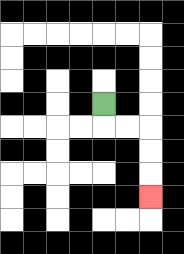{'start': '[4, 4]', 'end': '[6, 8]', 'path_directions': 'D,R,R,D,D,D', 'path_coordinates': '[[4, 4], [4, 5], [5, 5], [6, 5], [6, 6], [6, 7], [6, 8]]'}